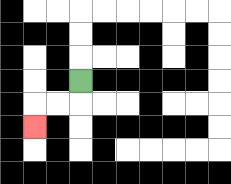{'start': '[3, 3]', 'end': '[1, 5]', 'path_directions': 'D,L,L,D', 'path_coordinates': '[[3, 3], [3, 4], [2, 4], [1, 4], [1, 5]]'}